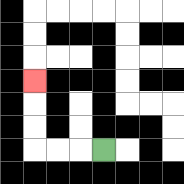{'start': '[4, 6]', 'end': '[1, 3]', 'path_directions': 'L,L,L,U,U,U', 'path_coordinates': '[[4, 6], [3, 6], [2, 6], [1, 6], [1, 5], [1, 4], [1, 3]]'}